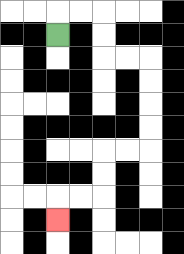{'start': '[2, 1]', 'end': '[2, 9]', 'path_directions': 'U,R,R,D,D,R,R,D,D,D,D,L,L,D,D,L,L,D', 'path_coordinates': '[[2, 1], [2, 0], [3, 0], [4, 0], [4, 1], [4, 2], [5, 2], [6, 2], [6, 3], [6, 4], [6, 5], [6, 6], [5, 6], [4, 6], [4, 7], [4, 8], [3, 8], [2, 8], [2, 9]]'}